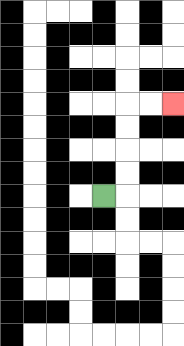{'start': '[4, 8]', 'end': '[7, 4]', 'path_directions': 'R,U,U,U,U,R,R', 'path_coordinates': '[[4, 8], [5, 8], [5, 7], [5, 6], [5, 5], [5, 4], [6, 4], [7, 4]]'}